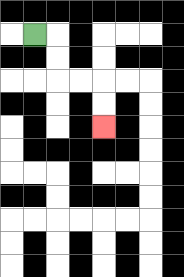{'start': '[1, 1]', 'end': '[4, 5]', 'path_directions': 'R,D,D,R,R,D,D', 'path_coordinates': '[[1, 1], [2, 1], [2, 2], [2, 3], [3, 3], [4, 3], [4, 4], [4, 5]]'}